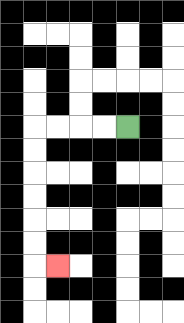{'start': '[5, 5]', 'end': '[2, 11]', 'path_directions': 'L,L,L,L,D,D,D,D,D,D,R', 'path_coordinates': '[[5, 5], [4, 5], [3, 5], [2, 5], [1, 5], [1, 6], [1, 7], [1, 8], [1, 9], [1, 10], [1, 11], [2, 11]]'}